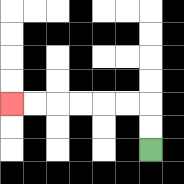{'start': '[6, 6]', 'end': '[0, 4]', 'path_directions': 'U,U,L,L,L,L,L,L', 'path_coordinates': '[[6, 6], [6, 5], [6, 4], [5, 4], [4, 4], [3, 4], [2, 4], [1, 4], [0, 4]]'}